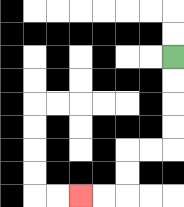{'start': '[7, 2]', 'end': '[3, 8]', 'path_directions': 'D,D,D,D,L,L,D,D,L,L', 'path_coordinates': '[[7, 2], [7, 3], [7, 4], [7, 5], [7, 6], [6, 6], [5, 6], [5, 7], [5, 8], [4, 8], [3, 8]]'}